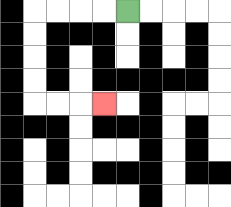{'start': '[5, 0]', 'end': '[4, 4]', 'path_directions': 'L,L,L,L,D,D,D,D,R,R,R', 'path_coordinates': '[[5, 0], [4, 0], [3, 0], [2, 0], [1, 0], [1, 1], [1, 2], [1, 3], [1, 4], [2, 4], [3, 4], [4, 4]]'}